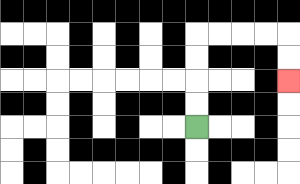{'start': '[8, 5]', 'end': '[12, 3]', 'path_directions': 'U,U,U,U,R,R,R,R,D,D', 'path_coordinates': '[[8, 5], [8, 4], [8, 3], [8, 2], [8, 1], [9, 1], [10, 1], [11, 1], [12, 1], [12, 2], [12, 3]]'}